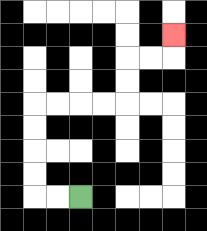{'start': '[3, 8]', 'end': '[7, 1]', 'path_directions': 'L,L,U,U,U,U,R,R,R,R,U,U,R,R,U', 'path_coordinates': '[[3, 8], [2, 8], [1, 8], [1, 7], [1, 6], [1, 5], [1, 4], [2, 4], [3, 4], [4, 4], [5, 4], [5, 3], [5, 2], [6, 2], [7, 2], [7, 1]]'}